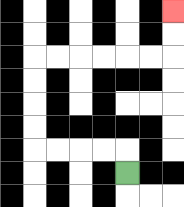{'start': '[5, 7]', 'end': '[7, 0]', 'path_directions': 'U,L,L,L,L,U,U,U,U,R,R,R,R,R,R,U,U', 'path_coordinates': '[[5, 7], [5, 6], [4, 6], [3, 6], [2, 6], [1, 6], [1, 5], [1, 4], [1, 3], [1, 2], [2, 2], [3, 2], [4, 2], [5, 2], [6, 2], [7, 2], [7, 1], [7, 0]]'}